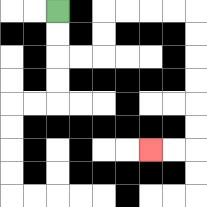{'start': '[2, 0]', 'end': '[6, 6]', 'path_directions': 'D,D,R,R,U,U,R,R,R,R,D,D,D,D,D,D,L,L', 'path_coordinates': '[[2, 0], [2, 1], [2, 2], [3, 2], [4, 2], [4, 1], [4, 0], [5, 0], [6, 0], [7, 0], [8, 0], [8, 1], [8, 2], [8, 3], [8, 4], [8, 5], [8, 6], [7, 6], [6, 6]]'}